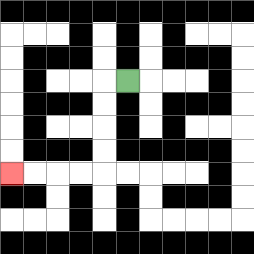{'start': '[5, 3]', 'end': '[0, 7]', 'path_directions': 'L,D,D,D,D,L,L,L,L', 'path_coordinates': '[[5, 3], [4, 3], [4, 4], [4, 5], [4, 6], [4, 7], [3, 7], [2, 7], [1, 7], [0, 7]]'}